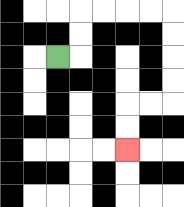{'start': '[2, 2]', 'end': '[5, 6]', 'path_directions': 'R,U,U,R,R,R,R,D,D,D,D,L,L,D,D', 'path_coordinates': '[[2, 2], [3, 2], [3, 1], [3, 0], [4, 0], [5, 0], [6, 0], [7, 0], [7, 1], [7, 2], [7, 3], [7, 4], [6, 4], [5, 4], [5, 5], [5, 6]]'}